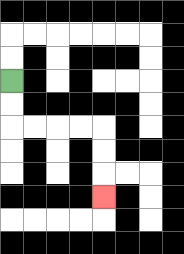{'start': '[0, 3]', 'end': '[4, 8]', 'path_directions': 'D,D,R,R,R,R,D,D,D', 'path_coordinates': '[[0, 3], [0, 4], [0, 5], [1, 5], [2, 5], [3, 5], [4, 5], [4, 6], [4, 7], [4, 8]]'}